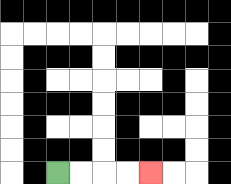{'start': '[2, 7]', 'end': '[6, 7]', 'path_directions': 'R,R,R,R', 'path_coordinates': '[[2, 7], [3, 7], [4, 7], [5, 7], [6, 7]]'}